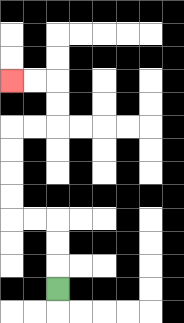{'start': '[2, 12]', 'end': '[0, 3]', 'path_directions': 'U,U,U,L,L,U,U,U,U,R,R,U,U,L,L', 'path_coordinates': '[[2, 12], [2, 11], [2, 10], [2, 9], [1, 9], [0, 9], [0, 8], [0, 7], [0, 6], [0, 5], [1, 5], [2, 5], [2, 4], [2, 3], [1, 3], [0, 3]]'}